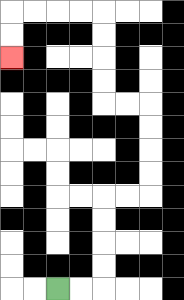{'start': '[2, 12]', 'end': '[0, 2]', 'path_directions': 'R,R,U,U,U,U,R,R,U,U,U,U,L,L,U,U,U,U,L,L,L,L,D,D', 'path_coordinates': '[[2, 12], [3, 12], [4, 12], [4, 11], [4, 10], [4, 9], [4, 8], [5, 8], [6, 8], [6, 7], [6, 6], [6, 5], [6, 4], [5, 4], [4, 4], [4, 3], [4, 2], [4, 1], [4, 0], [3, 0], [2, 0], [1, 0], [0, 0], [0, 1], [0, 2]]'}